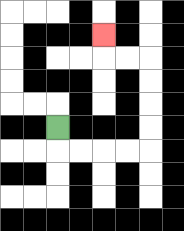{'start': '[2, 5]', 'end': '[4, 1]', 'path_directions': 'D,R,R,R,R,U,U,U,U,L,L,U', 'path_coordinates': '[[2, 5], [2, 6], [3, 6], [4, 6], [5, 6], [6, 6], [6, 5], [6, 4], [6, 3], [6, 2], [5, 2], [4, 2], [4, 1]]'}